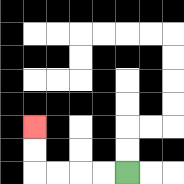{'start': '[5, 7]', 'end': '[1, 5]', 'path_directions': 'L,L,L,L,U,U', 'path_coordinates': '[[5, 7], [4, 7], [3, 7], [2, 7], [1, 7], [1, 6], [1, 5]]'}